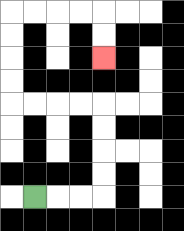{'start': '[1, 8]', 'end': '[4, 2]', 'path_directions': 'R,R,R,U,U,U,U,L,L,L,L,U,U,U,U,R,R,R,R,D,D', 'path_coordinates': '[[1, 8], [2, 8], [3, 8], [4, 8], [4, 7], [4, 6], [4, 5], [4, 4], [3, 4], [2, 4], [1, 4], [0, 4], [0, 3], [0, 2], [0, 1], [0, 0], [1, 0], [2, 0], [3, 0], [4, 0], [4, 1], [4, 2]]'}